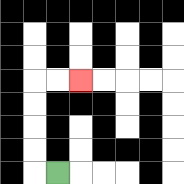{'start': '[2, 7]', 'end': '[3, 3]', 'path_directions': 'L,U,U,U,U,R,R', 'path_coordinates': '[[2, 7], [1, 7], [1, 6], [1, 5], [1, 4], [1, 3], [2, 3], [3, 3]]'}